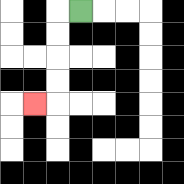{'start': '[3, 0]', 'end': '[1, 4]', 'path_directions': 'L,D,D,D,D,L', 'path_coordinates': '[[3, 0], [2, 0], [2, 1], [2, 2], [2, 3], [2, 4], [1, 4]]'}